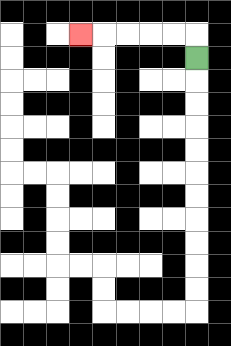{'start': '[8, 2]', 'end': '[3, 1]', 'path_directions': 'U,L,L,L,L,L', 'path_coordinates': '[[8, 2], [8, 1], [7, 1], [6, 1], [5, 1], [4, 1], [3, 1]]'}